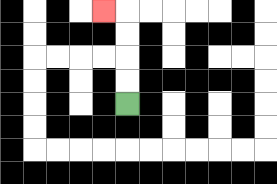{'start': '[5, 4]', 'end': '[4, 0]', 'path_directions': 'U,U,U,U,L', 'path_coordinates': '[[5, 4], [5, 3], [5, 2], [5, 1], [5, 0], [4, 0]]'}